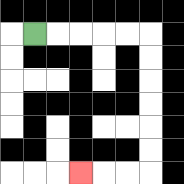{'start': '[1, 1]', 'end': '[3, 7]', 'path_directions': 'R,R,R,R,R,D,D,D,D,D,D,L,L,L', 'path_coordinates': '[[1, 1], [2, 1], [3, 1], [4, 1], [5, 1], [6, 1], [6, 2], [6, 3], [6, 4], [6, 5], [6, 6], [6, 7], [5, 7], [4, 7], [3, 7]]'}